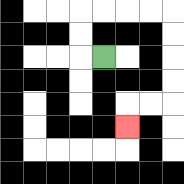{'start': '[4, 2]', 'end': '[5, 5]', 'path_directions': 'L,U,U,R,R,R,R,D,D,D,D,L,L,D', 'path_coordinates': '[[4, 2], [3, 2], [3, 1], [3, 0], [4, 0], [5, 0], [6, 0], [7, 0], [7, 1], [7, 2], [7, 3], [7, 4], [6, 4], [5, 4], [5, 5]]'}